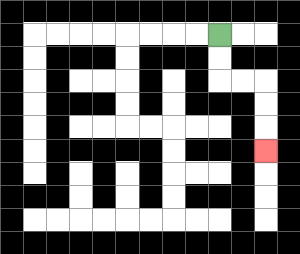{'start': '[9, 1]', 'end': '[11, 6]', 'path_directions': 'D,D,R,R,D,D,D', 'path_coordinates': '[[9, 1], [9, 2], [9, 3], [10, 3], [11, 3], [11, 4], [11, 5], [11, 6]]'}